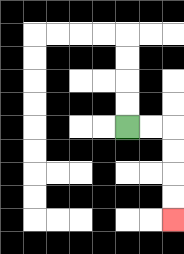{'start': '[5, 5]', 'end': '[7, 9]', 'path_directions': 'R,R,D,D,D,D', 'path_coordinates': '[[5, 5], [6, 5], [7, 5], [7, 6], [7, 7], [7, 8], [7, 9]]'}